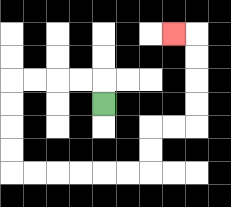{'start': '[4, 4]', 'end': '[7, 1]', 'path_directions': 'U,L,L,L,L,D,D,D,D,R,R,R,R,R,R,U,U,R,R,U,U,U,U,L', 'path_coordinates': '[[4, 4], [4, 3], [3, 3], [2, 3], [1, 3], [0, 3], [0, 4], [0, 5], [0, 6], [0, 7], [1, 7], [2, 7], [3, 7], [4, 7], [5, 7], [6, 7], [6, 6], [6, 5], [7, 5], [8, 5], [8, 4], [8, 3], [8, 2], [8, 1], [7, 1]]'}